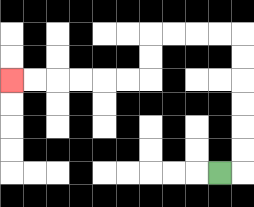{'start': '[9, 7]', 'end': '[0, 3]', 'path_directions': 'R,U,U,U,U,U,U,L,L,L,L,D,D,L,L,L,L,L,L', 'path_coordinates': '[[9, 7], [10, 7], [10, 6], [10, 5], [10, 4], [10, 3], [10, 2], [10, 1], [9, 1], [8, 1], [7, 1], [6, 1], [6, 2], [6, 3], [5, 3], [4, 3], [3, 3], [2, 3], [1, 3], [0, 3]]'}